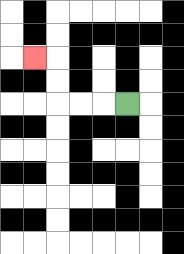{'start': '[5, 4]', 'end': '[1, 2]', 'path_directions': 'L,L,L,U,U,L', 'path_coordinates': '[[5, 4], [4, 4], [3, 4], [2, 4], [2, 3], [2, 2], [1, 2]]'}